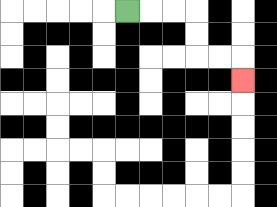{'start': '[5, 0]', 'end': '[10, 3]', 'path_directions': 'R,R,R,D,D,R,R,D', 'path_coordinates': '[[5, 0], [6, 0], [7, 0], [8, 0], [8, 1], [8, 2], [9, 2], [10, 2], [10, 3]]'}